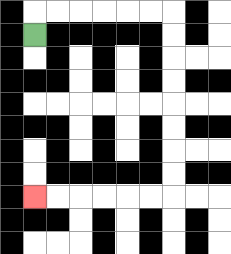{'start': '[1, 1]', 'end': '[1, 8]', 'path_directions': 'U,R,R,R,R,R,R,D,D,D,D,D,D,D,D,L,L,L,L,L,L', 'path_coordinates': '[[1, 1], [1, 0], [2, 0], [3, 0], [4, 0], [5, 0], [6, 0], [7, 0], [7, 1], [7, 2], [7, 3], [7, 4], [7, 5], [7, 6], [7, 7], [7, 8], [6, 8], [5, 8], [4, 8], [3, 8], [2, 8], [1, 8]]'}